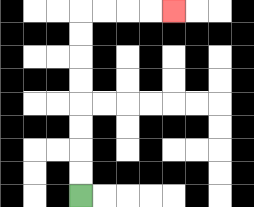{'start': '[3, 8]', 'end': '[7, 0]', 'path_directions': 'U,U,U,U,U,U,U,U,R,R,R,R', 'path_coordinates': '[[3, 8], [3, 7], [3, 6], [3, 5], [3, 4], [3, 3], [3, 2], [3, 1], [3, 0], [4, 0], [5, 0], [6, 0], [7, 0]]'}